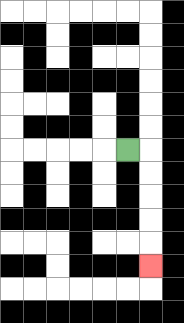{'start': '[5, 6]', 'end': '[6, 11]', 'path_directions': 'R,D,D,D,D,D', 'path_coordinates': '[[5, 6], [6, 6], [6, 7], [6, 8], [6, 9], [6, 10], [6, 11]]'}